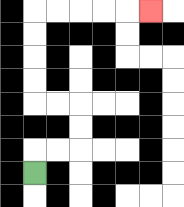{'start': '[1, 7]', 'end': '[6, 0]', 'path_directions': 'U,R,R,U,U,L,L,U,U,U,U,R,R,R,R,R', 'path_coordinates': '[[1, 7], [1, 6], [2, 6], [3, 6], [3, 5], [3, 4], [2, 4], [1, 4], [1, 3], [1, 2], [1, 1], [1, 0], [2, 0], [3, 0], [4, 0], [5, 0], [6, 0]]'}